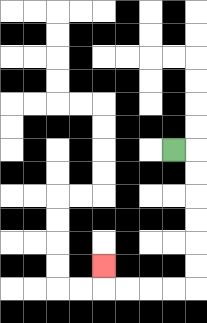{'start': '[7, 6]', 'end': '[4, 11]', 'path_directions': 'R,D,D,D,D,D,D,L,L,L,L,U', 'path_coordinates': '[[7, 6], [8, 6], [8, 7], [8, 8], [8, 9], [8, 10], [8, 11], [8, 12], [7, 12], [6, 12], [5, 12], [4, 12], [4, 11]]'}